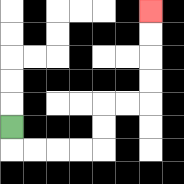{'start': '[0, 5]', 'end': '[6, 0]', 'path_directions': 'D,R,R,R,R,U,U,R,R,U,U,U,U', 'path_coordinates': '[[0, 5], [0, 6], [1, 6], [2, 6], [3, 6], [4, 6], [4, 5], [4, 4], [5, 4], [6, 4], [6, 3], [6, 2], [6, 1], [6, 0]]'}